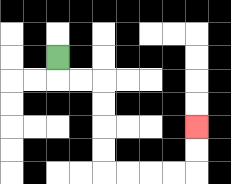{'start': '[2, 2]', 'end': '[8, 5]', 'path_directions': 'D,R,R,D,D,D,D,R,R,R,R,U,U', 'path_coordinates': '[[2, 2], [2, 3], [3, 3], [4, 3], [4, 4], [4, 5], [4, 6], [4, 7], [5, 7], [6, 7], [7, 7], [8, 7], [8, 6], [8, 5]]'}